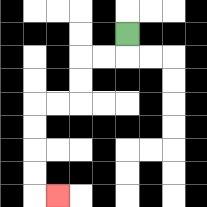{'start': '[5, 1]', 'end': '[2, 8]', 'path_directions': 'D,L,L,D,D,L,L,D,D,D,D,R', 'path_coordinates': '[[5, 1], [5, 2], [4, 2], [3, 2], [3, 3], [3, 4], [2, 4], [1, 4], [1, 5], [1, 6], [1, 7], [1, 8], [2, 8]]'}